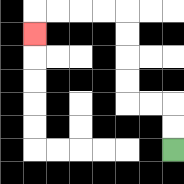{'start': '[7, 6]', 'end': '[1, 1]', 'path_directions': 'U,U,L,L,U,U,U,U,L,L,L,L,D', 'path_coordinates': '[[7, 6], [7, 5], [7, 4], [6, 4], [5, 4], [5, 3], [5, 2], [5, 1], [5, 0], [4, 0], [3, 0], [2, 0], [1, 0], [1, 1]]'}